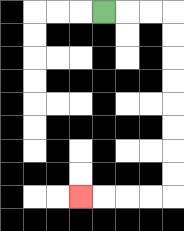{'start': '[4, 0]', 'end': '[3, 8]', 'path_directions': 'R,R,R,D,D,D,D,D,D,D,D,L,L,L,L', 'path_coordinates': '[[4, 0], [5, 0], [6, 0], [7, 0], [7, 1], [7, 2], [7, 3], [7, 4], [7, 5], [7, 6], [7, 7], [7, 8], [6, 8], [5, 8], [4, 8], [3, 8]]'}